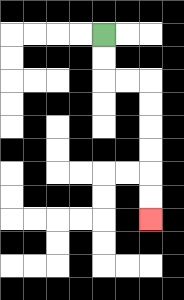{'start': '[4, 1]', 'end': '[6, 9]', 'path_directions': 'D,D,R,R,D,D,D,D,D,D', 'path_coordinates': '[[4, 1], [4, 2], [4, 3], [5, 3], [6, 3], [6, 4], [6, 5], [6, 6], [6, 7], [6, 8], [6, 9]]'}